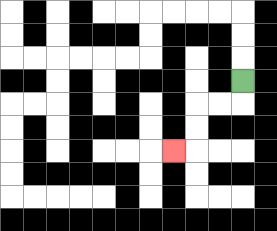{'start': '[10, 3]', 'end': '[7, 6]', 'path_directions': 'D,L,L,D,D,L', 'path_coordinates': '[[10, 3], [10, 4], [9, 4], [8, 4], [8, 5], [8, 6], [7, 6]]'}